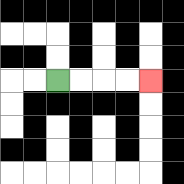{'start': '[2, 3]', 'end': '[6, 3]', 'path_directions': 'R,R,R,R', 'path_coordinates': '[[2, 3], [3, 3], [4, 3], [5, 3], [6, 3]]'}